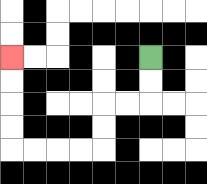{'start': '[6, 2]', 'end': '[0, 2]', 'path_directions': 'D,D,L,L,D,D,L,L,L,L,U,U,U,U', 'path_coordinates': '[[6, 2], [6, 3], [6, 4], [5, 4], [4, 4], [4, 5], [4, 6], [3, 6], [2, 6], [1, 6], [0, 6], [0, 5], [0, 4], [0, 3], [0, 2]]'}